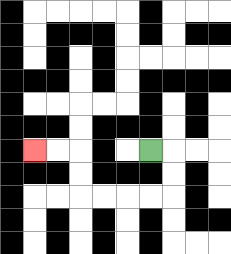{'start': '[6, 6]', 'end': '[1, 6]', 'path_directions': 'R,D,D,L,L,L,L,U,U,L,L', 'path_coordinates': '[[6, 6], [7, 6], [7, 7], [7, 8], [6, 8], [5, 8], [4, 8], [3, 8], [3, 7], [3, 6], [2, 6], [1, 6]]'}